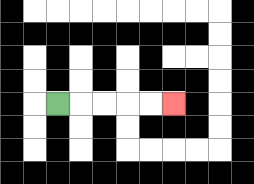{'start': '[2, 4]', 'end': '[7, 4]', 'path_directions': 'R,R,R,R,R', 'path_coordinates': '[[2, 4], [3, 4], [4, 4], [5, 4], [6, 4], [7, 4]]'}